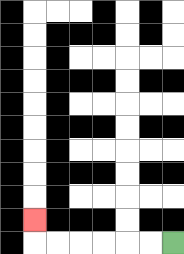{'start': '[7, 10]', 'end': '[1, 9]', 'path_directions': 'L,L,L,L,L,L,U', 'path_coordinates': '[[7, 10], [6, 10], [5, 10], [4, 10], [3, 10], [2, 10], [1, 10], [1, 9]]'}